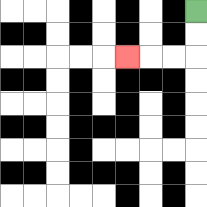{'start': '[8, 0]', 'end': '[5, 2]', 'path_directions': 'D,D,L,L,L', 'path_coordinates': '[[8, 0], [8, 1], [8, 2], [7, 2], [6, 2], [5, 2]]'}